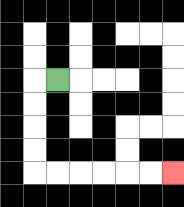{'start': '[2, 3]', 'end': '[7, 7]', 'path_directions': 'L,D,D,D,D,R,R,R,R,R,R', 'path_coordinates': '[[2, 3], [1, 3], [1, 4], [1, 5], [1, 6], [1, 7], [2, 7], [3, 7], [4, 7], [5, 7], [6, 7], [7, 7]]'}